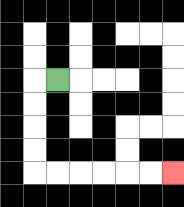{'start': '[2, 3]', 'end': '[7, 7]', 'path_directions': 'L,D,D,D,D,R,R,R,R,R,R', 'path_coordinates': '[[2, 3], [1, 3], [1, 4], [1, 5], [1, 6], [1, 7], [2, 7], [3, 7], [4, 7], [5, 7], [6, 7], [7, 7]]'}